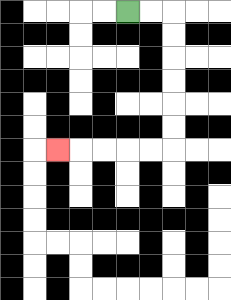{'start': '[5, 0]', 'end': '[2, 6]', 'path_directions': 'R,R,D,D,D,D,D,D,L,L,L,L,L', 'path_coordinates': '[[5, 0], [6, 0], [7, 0], [7, 1], [7, 2], [7, 3], [7, 4], [7, 5], [7, 6], [6, 6], [5, 6], [4, 6], [3, 6], [2, 6]]'}